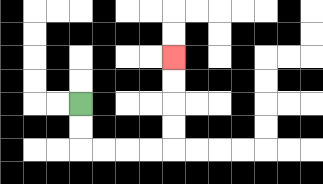{'start': '[3, 4]', 'end': '[7, 2]', 'path_directions': 'D,D,R,R,R,R,U,U,U,U', 'path_coordinates': '[[3, 4], [3, 5], [3, 6], [4, 6], [5, 6], [6, 6], [7, 6], [7, 5], [7, 4], [7, 3], [7, 2]]'}